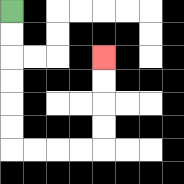{'start': '[0, 0]', 'end': '[4, 2]', 'path_directions': 'D,D,D,D,D,D,R,R,R,R,U,U,U,U', 'path_coordinates': '[[0, 0], [0, 1], [0, 2], [0, 3], [0, 4], [0, 5], [0, 6], [1, 6], [2, 6], [3, 6], [4, 6], [4, 5], [4, 4], [4, 3], [4, 2]]'}